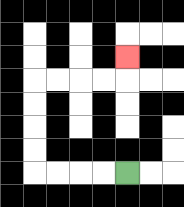{'start': '[5, 7]', 'end': '[5, 2]', 'path_directions': 'L,L,L,L,U,U,U,U,R,R,R,R,U', 'path_coordinates': '[[5, 7], [4, 7], [3, 7], [2, 7], [1, 7], [1, 6], [1, 5], [1, 4], [1, 3], [2, 3], [3, 3], [4, 3], [5, 3], [5, 2]]'}